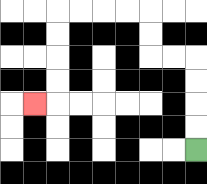{'start': '[8, 6]', 'end': '[1, 4]', 'path_directions': 'U,U,U,U,L,L,U,U,L,L,L,L,D,D,D,D,L', 'path_coordinates': '[[8, 6], [8, 5], [8, 4], [8, 3], [8, 2], [7, 2], [6, 2], [6, 1], [6, 0], [5, 0], [4, 0], [3, 0], [2, 0], [2, 1], [2, 2], [2, 3], [2, 4], [1, 4]]'}